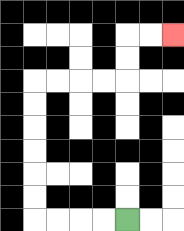{'start': '[5, 9]', 'end': '[7, 1]', 'path_directions': 'L,L,L,L,U,U,U,U,U,U,R,R,R,R,U,U,R,R', 'path_coordinates': '[[5, 9], [4, 9], [3, 9], [2, 9], [1, 9], [1, 8], [1, 7], [1, 6], [1, 5], [1, 4], [1, 3], [2, 3], [3, 3], [4, 3], [5, 3], [5, 2], [5, 1], [6, 1], [7, 1]]'}